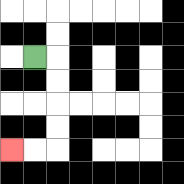{'start': '[1, 2]', 'end': '[0, 6]', 'path_directions': 'R,D,D,D,D,L,L', 'path_coordinates': '[[1, 2], [2, 2], [2, 3], [2, 4], [2, 5], [2, 6], [1, 6], [0, 6]]'}